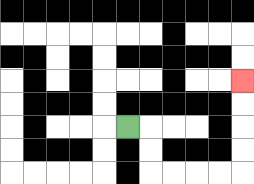{'start': '[5, 5]', 'end': '[10, 3]', 'path_directions': 'R,D,D,R,R,R,R,U,U,U,U', 'path_coordinates': '[[5, 5], [6, 5], [6, 6], [6, 7], [7, 7], [8, 7], [9, 7], [10, 7], [10, 6], [10, 5], [10, 4], [10, 3]]'}